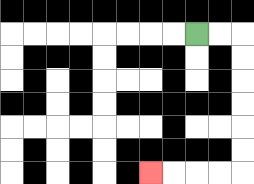{'start': '[8, 1]', 'end': '[6, 7]', 'path_directions': 'R,R,D,D,D,D,D,D,L,L,L,L', 'path_coordinates': '[[8, 1], [9, 1], [10, 1], [10, 2], [10, 3], [10, 4], [10, 5], [10, 6], [10, 7], [9, 7], [8, 7], [7, 7], [6, 7]]'}